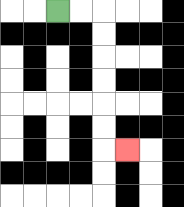{'start': '[2, 0]', 'end': '[5, 6]', 'path_directions': 'R,R,D,D,D,D,D,D,R', 'path_coordinates': '[[2, 0], [3, 0], [4, 0], [4, 1], [4, 2], [4, 3], [4, 4], [4, 5], [4, 6], [5, 6]]'}